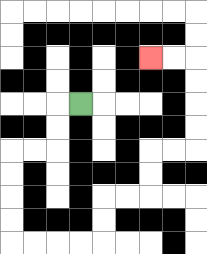{'start': '[3, 4]', 'end': '[6, 2]', 'path_directions': 'L,D,D,L,L,D,D,D,D,R,R,R,R,U,U,R,R,U,U,R,R,U,U,U,U,L,L', 'path_coordinates': '[[3, 4], [2, 4], [2, 5], [2, 6], [1, 6], [0, 6], [0, 7], [0, 8], [0, 9], [0, 10], [1, 10], [2, 10], [3, 10], [4, 10], [4, 9], [4, 8], [5, 8], [6, 8], [6, 7], [6, 6], [7, 6], [8, 6], [8, 5], [8, 4], [8, 3], [8, 2], [7, 2], [6, 2]]'}